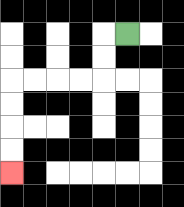{'start': '[5, 1]', 'end': '[0, 7]', 'path_directions': 'L,D,D,L,L,L,L,D,D,D,D', 'path_coordinates': '[[5, 1], [4, 1], [4, 2], [4, 3], [3, 3], [2, 3], [1, 3], [0, 3], [0, 4], [0, 5], [0, 6], [0, 7]]'}